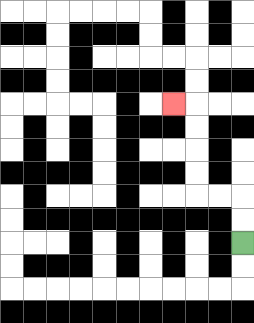{'start': '[10, 10]', 'end': '[7, 4]', 'path_directions': 'U,U,L,L,U,U,U,U,L', 'path_coordinates': '[[10, 10], [10, 9], [10, 8], [9, 8], [8, 8], [8, 7], [8, 6], [8, 5], [8, 4], [7, 4]]'}